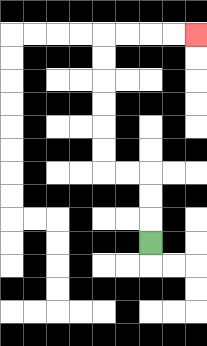{'start': '[6, 10]', 'end': '[8, 1]', 'path_directions': 'U,U,U,L,L,U,U,U,U,U,U,R,R,R,R', 'path_coordinates': '[[6, 10], [6, 9], [6, 8], [6, 7], [5, 7], [4, 7], [4, 6], [4, 5], [4, 4], [4, 3], [4, 2], [4, 1], [5, 1], [6, 1], [7, 1], [8, 1]]'}